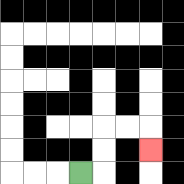{'start': '[3, 7]', 'end': '[6, 6]', 'path_directions': 'R,U,U,R,R,D', 'path_coordinates': '[[3, 7], [4, 7], [4, 6], [4, 5], [5, 5], [6, 5], [6, 6]]'}